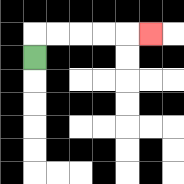{'start': '[1, 2]', 'end': '[6, 1]', 'path_directions': 'U,R,R,R,R,R', 'path_coordinates': '[[1, 2], [1, 1], [2, 1], [3, 1], [4, 1], [5, 1], [6, 1]]'}